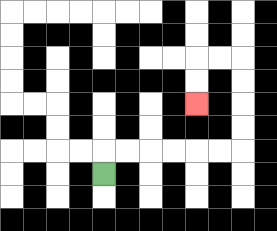{'start': '[4, 7]', 'end': '[8, 4]', 'path_directions': 'U,R,R,R,R,R,R,U,U,U,U,L,L,D,D', 'path_coordinates': '[[4, 7], [4, 6], [5, 6], [6, 6], [7, 6], [8, 6], [9, 6], [10, 6], [10, 5], [10, 4], [10, 3], [10, 2], [9, 2], [8, 2], [8, 3], [8, 4]]'}